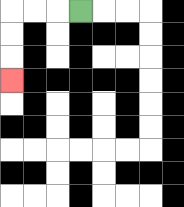{'start': '[3, 0]', 'end': '[0, 3]', 'path_directions': 'L,L,L,D,D,D', 'path_coordinates': '[[3, 0], [2, 0], [1, 0], [0, 0], [0, 1], [0, 2], [0, 3]]'}